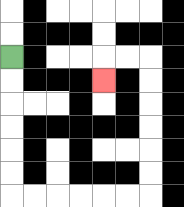{'start': '[0, 2]', 'end': '[4, 3]', 'path_directions': 'D,D,D,D,D,D,R,R,R,R,R,R,U,U,U,U,U,U,L,L,D', 'path_coordinates': '[[0, 2], [0, 3], [0, 4], [0, 5], [0, 6], [0, 7], [0, 8], [1, 8], [2, 8], [3, 8], [4, 8], [5, 8], [6, 8], [6, 7], [6, 6], [6, 5], [6, 4], [6, 3], [6, 2], [5, 2], [4, 2], [4, 3]]'}